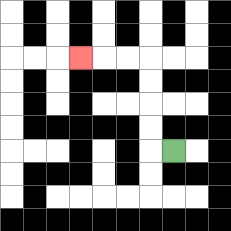{'start': '[7, 6]', 'end': '[3, 2]', 'path_directions': 'L,U,U,U,U,L,L,L', 'path_coordinates': '[[7, 6], [6, 6], [6, 5], [6, 4], [6, 3], [6, 2], [5, 2], [4, 2], [3, 2]]'}